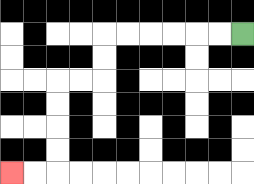{'start': '[10, 1]', 'end': '[0, 7]', 'path_directions': 'L,L,L,L,L,L,D,D,L,L,D,D,D,D,L,L', 'path_coordinates': '[[10, 1], [9, 1], [8, 1], [7, 1], [6, 1], [5, 1], [4, 1], [4, 2], [4, 3], [3, 3], [2, 3], [2, 4], [2, 5], [2, 6], [2, 7], [1, 7], [0, 7]]'}